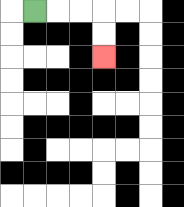{'start': '[1, 0]', 'end': '[4, 2]', 'path_directions': 'R,R,R,D,D', 'path_coordinates': '[[1, 0], [2, 0], [3, 0], [4, 0], [4, 1], [4, 2]]'}